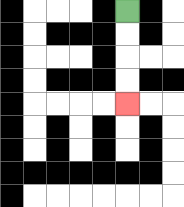{'start': '[5, 0]', 'end': '[5, 4]', 'path_directions': 'D,D,D,D', 'path_coordinates': '[[5, 0], [5, 1], [5, 2], [5, 3], [5, 4]]'}